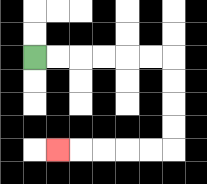{'start': '[1, 2]', 'end': '[2, 6]', 'path_directions': 'R,R,R,R,R,R,D,D,D,D,L,L,L,L,L', 'path_coordinates': '[[1, 2], [2, 2], [3, 2], [4, 2], [5, 2], [6, 2], [7, 2], [7, 3], [7, 4], [7, 5], [7, 6], [6, 6], [5, 6], [4, 6], [3, 6], [2, 6]]'}